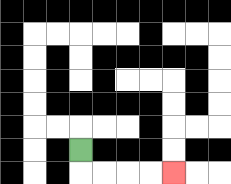{'start': '[3, 6]', 'end': '[7, 7]', 'path_directions': 'D,R,R,R,R', 'path_coordinates': '[[3, 6], [3, 7], [4, 7], [5, 7], [6, 7], [7, 7]]'}